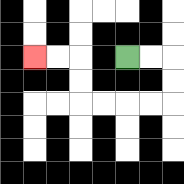{'start': '[5, 2]', 'end': '[1, 2]', 'path_directions': 'R,R,D,D,L,L,L,L,U,U,L,L', 'path_coordinates': '[[5, 2], [6, 2], [7, 2], [7, 3], [7, 4], [6, 4], [5, 4], [4, 4], [3, 4], [3, 3], [3, 2], [2, 2], [1, 2]]'}